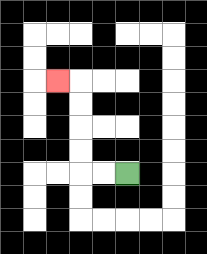{'start': '[5, 7]', 'end': '[2, 3]', 'path_directions': 'L,L,U,U,U,U,L', 'path_coordinates': '[[5, 7], [4, 7], [3, 7], [3, 6], [3, 5], [3, 4], [3, 3], [2, 3]]'}